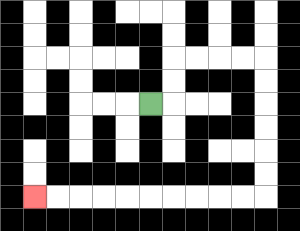{'start': '[6, 4]', 'end': '[1, 8]', 'path_directions': 'R,U,U,R,R,R,R,D,D,D,D,D,D,L,L,L,L,L,L,L,L,L,L', 'path_coordinates': '[[6, 4], [7, 4], [7, 3], [7, 2], [8, 2], [9, 2], [10, 2], [11, 2], [11, 3], [11, 4], [11, 5], [11, 6], [11, 7], [11, 8], [10, 8], [9, 8], [8, 8], [7, 8], [6, 8], [5, 8], [4, 8], [3, 8], [2, 8], [1, 8]]'}